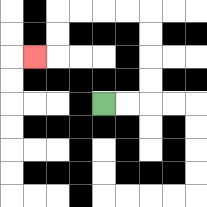{'start': '[4, 4]', 'end': '[1, 2]', 'path_directions': 'R,R,U,U,U,U,L,L,L,L,D,D,L', 'path_coordinates': '[[4, 4], [5, 4], [6, 4], [6, 3], [6, 2], [6, 1], [6, 0], [5, 0], [4, 0], [3, 0], [2, 0], [2, 1], [2, 2], [1, 2]]'}